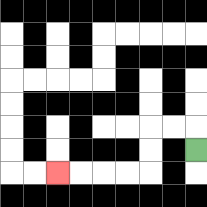{'start': '[8, 6]', 'end': '[2, 7]', 'path_directions': 'U,L,L,D,D,L,L,L,L', 'path_coordinates': '[[8, 6], [8, 5], [7, 5], [6, 5], [6, 6], [6, 7], [5, 7], [4, 7], [3, 7], [2, 7]]'}